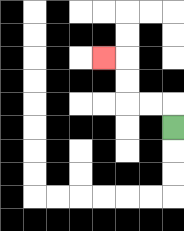{'start': '[7, 5]', 'end': '[4, 2]', 'path_directions': 'U,L,L,U,U,L', 'path_coordinates': '[[7, 5], [7, 4], [6, 4], [5, 4], [5, 3], [5, 2], [4, 2]]'}